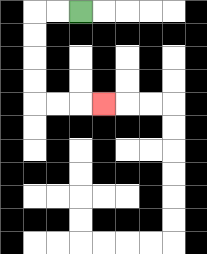{'start': '[3, 0]', 'end': '[4, 4]', 'path_directions': 'L,L,D,D,D,D,R,R,R', 'path_coordinates': '[[3, 0], [2, 0], [1, 0], [1, 1], [1, 2], [1, 3], [1, 4], [2, 4], [3, 4], [4, 4]]'}